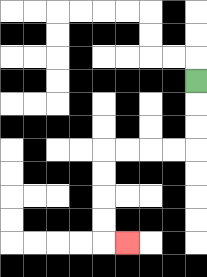{'start': '[8, 3]', 'end': '[5, 10]', 'path_directions': 'D,D,D,L,L,L,L,D,D,D,D,R', 'path_coordinates': '[[8, 3], [8, 4], [8, 5], [8, 6], [7, 6], [6, 6], [5, 6], [4, 6], [4, 7], [4, 8], [4, 9], [4, 10], [5, 10]]'}